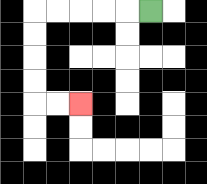{'start': '[6, 0]', 'end': '[3, 4]', 'path_directions': 'L,L,L,L,L,D,D,D,D,R,R', 'path_coordinates': '[[6, 0], [5, 0], [4, 0], [3, 0], [2, 0], [1, 0], [1, 1], [1, 2], [1, 3], [1, 4], [2, 4], [3, 4]]'}